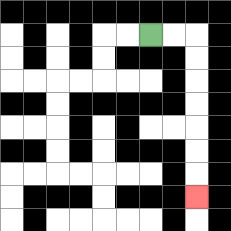{'start': '[6, 1]', 'end': '[8, 8]', 'path_directions': 'R,R,D,D,D,D,D,D,D', 'path_coordinates': '[[6, 1], [7, 1], [8, 1], [8, 2], [8, 3], [8, 4], [8, 5], [8, 6], [8, 7], [8, 8]]'}